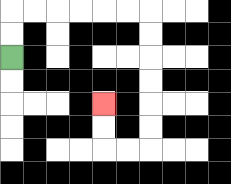{'start': '[0, 2]', 'end': '[4, 4]', 'path_directions': 'U,U,R,R,R,R,R,R,D,D,D,D,D,D,L,L,U,U', 'path_coordinates': '[[0, 2], [0, 1], [0, 0], [1, 0], [2, 0], [3, 0], [4, 0], [5, 0], [6, 0], [6, 1], [6, 2], [6, 3], [6, 4], [6, 5], [6, 6], [5, 6], [4, 6], [4, 5], [4, 4]]'}